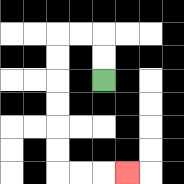{'start': '[4, 3]', 'end': '[5, 7]', 'path_directions': 'U,U,L,L,D,D,D,D,D,D,R,R,R', 'path_coordinates': '[[4, 3], [4, 2], [4, 1], [3, 1], [2, 1], [2, 2], [2, 3], [2, 4], [2, 5], [2, 6], [2, 7], [3, 7], [4, 7], [5, 7]]'}